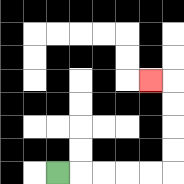{'start': '[2, 7]', 'end': '[6, 3]', 'path_directions': 'R,R,R,R,R,U,U,U,U,L', 'path_coordinates': '[[2, 7], [3, 7], [4, 7], [5, 7], [6, 7], [7, 7], [7, 6], [7, 5], [7, 4], [7, 3], [6, 3]]'}